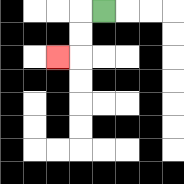{'start': '[4, 0]', 'end': '[2, 2]', 'path_directions': 'L,D,D,L', 'path_coordinates': '[[4, 0], [3, 0], [3, 1], [3, 2], [2, 2]]'}